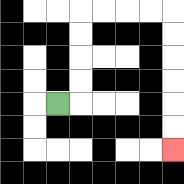{'start': '[2, 4]', 'end': '[7, 6]', 'path_directions': 'R,U,U,U,U,R,R,R,R,D,D,D,D,D,D', 'path_coordinates': '[[2, 4], [3, 4], [3, 3], [3, 2], [3, 1], [3, 0], [4, 0], [5, 0], [6, 0], [7, 0], [7, 1], [7, 2], [7, 3], [7, 4], [7, 5], [7, 6]]'}